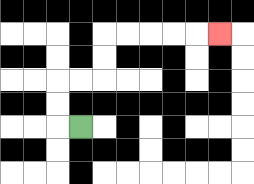{'start': '[3, 5]', 'end': '[9, 1]', 'path_directions': 'L,U,U,R,R,U,U,R,R,R,R,R', 'path_coordinates': '[[3, 5], [2, 5], [2, 4], [2, 3], [3, 3], [4, 3], [4, 2], [4, 1], [5, 1], [6, 1], [7, 1], [8, 1], [9, 1]]'}